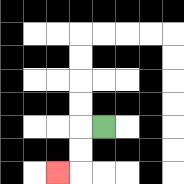{'start': '[4, 5]', 'end': '[2, 7]', 'path_directions': 'L,D,D,L', 'path_coordinates': '[[4, 5], [3, 5], [3, 6], [3, 7], [2, 7]]'}